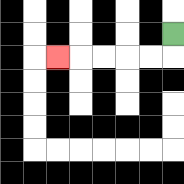{'start': '[7, 1]', 'end': '[2, 2]', 'path_directions': 'D,L,L,L,L,L', 'path_coordinates': '[[7, 1], [7, 2], [6, 2], [5, 2], [4, 2], [3, 2], [2, 2]]'}